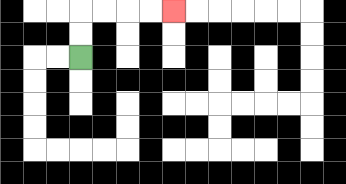{'start': '[3, 2]', 'end': '[7, 0]', 'path_directions': 'U,U,R,R,R,R', 'path_coordinates': '[[3, 2], [3, 1], [3, 0], [4, 0], [5, 0], [6, 0], [7, 0]]'}